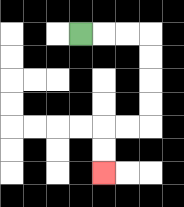{'start': '[3, 1]', 'end': '[4, 7]', 'path_directions': 'R,R,R,D,D,D,D,L,L,D,D', 'path_coordinates': '[[3, 1], [4, 1], [5, 1], [6, 1], [6, 2], [6, 3], [6, 4], [6, 5], [5, 5], [4, 5], [4, 6], [4, 7]]'}